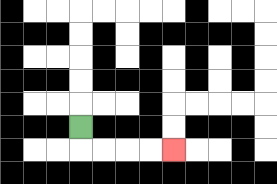{'start': '[3, 5]', 'end': '[7, 6]', 'path_directions': 'D,R,R,R,R', 'path_coordinates': '[[3, 5], [3, 6], [4, 6], [5, 6], [6, 6], [7, 6]]'}